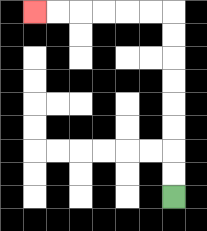{'start': '[7, 8]', 'end': '[1, 0]', 'path_directions': 'U,U,U,U,U,U,U,U,L,L,L,L,L,L', 'path_coordinates': '[[7, 8], [7, 7], [7, 6], [7, 5], [7, 4], [7, 3], [7, 2], [7, 1], [7, 0], [6, 0], [5, 0], [4, 0], [3, 0], [2, 0], [1, 0]]'}